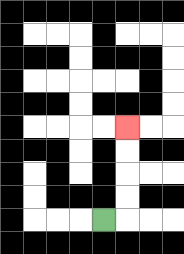{'start': '[4, 9]', 'end': '[5, 5]', 'path_directions': 'R,U,U,U,U', 'path_coordinates': '[[4, 9], [5, 9], [5, 8], [5, 7], [5, 6], [5, 5]]'}